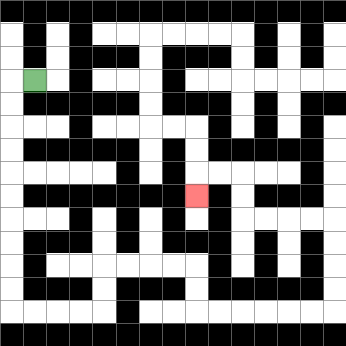{'start': '[1, 3]', 'end': '[8, 8]', 'path_directions': 'L,D,D,D,D,D,D,D,D,D,D,R,R,R,R,U,U,R,R,R,R,D,D,R,R,R,R,R,R,U,U,U,U,L,L,L,L,U,U,L,L,D', 'path_coordinates': '[[1, 3], [0, 3], [0, 4], [0, 5], [0, 6], [0, 7], [0, 8], [0, 9], [0, 10], [0, 11], [0, 12], [0, 13], [1, 13], [2, 13], [3, 13], [4, 13], [4, 12], [4, 11], [5, 11], [6, 11], [7, 11], [8, 11], [8, 12], [8, 13], [9, 13], [10, 13], [11, 13], [12, 13], [13, 13], [14, 13], [14, 12], [14, 11], [14, 10], [14, 9], [13, 9], [12, 9], [11, 9], [10, 9], [10, 8], [10, 7], [9, 7], [8, 7], [8, 8]]'}